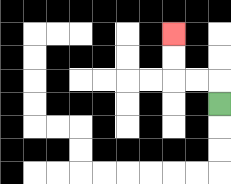{'start': '[9, 4]', 'end': '[7, 1]', 'path_directions': 'U,L,L,U,U', 'path_coordinates': '[[9, 4], [9, 3], [8, 3], [7, 3], [7, 2], [7, 1]]'}